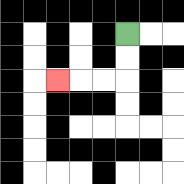{'start': '[5, 1]', 'end': '[2, 3]', 'path_directions': 'D,D,L,L,L', 'path_coordinates': '[[5, 1], [5, 2], [5, 3], [4, 3], [3, 3], [2, 3]]'}